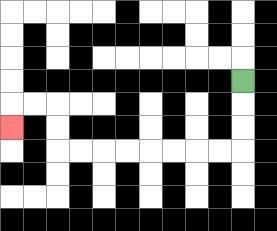{'start': '[10, 3]', 'end': '[0, 5]', 'path_directions': 'D,D,D,L,L,L,L,L,L,L,L,U,U,L,L,D', 'path_coordinates': '[[10, 3], [10, 4], [10, 5], [10, 6], [9, 6], [8, 6], [7, 6], [6, 6], [5, 6], [4, 6], [3, 6], [2, 6], [2, 5], [2, 4], [1, 4], [0, 4], [0, 5]]'}